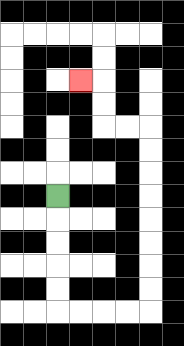{'start': '[2, 8]', 'end': '[3, 3]', 'path_directions': 'D,D,D,D,D,R,R,R,R,U,U,U,U,U,U,U,U,L,L,U,U,L', 'path_coordinates': '[[2, 8], [2, 9], [2, 10], [2, 11], [2, 12], [2, 13], [3, 13], [4, 13], [5, 13], [6, 13], [6, 12], [6, 11], [6, 10], [6, 9], [6, 8], [6, 7], [6, 6], [6, 5], [5, 5], [4, 5], [4, 4], [4, 3], [3, 3]]'}